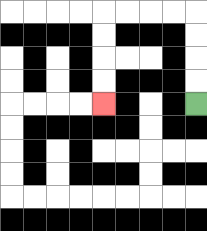{'start': '[8, 4]', 'end': '[4, 4]', 'path_directions': 'U,U,U,U,L,L,L,L,D,D,D,D', 'path_coordinates': '[[8, 4], [8, 3], [8, 2], [8, 1], [8, 0], [7, 0], [6, 0], [5, 0], [4, 0], [4, 1], [4, 2], [4, 3], [4, 4]]'}